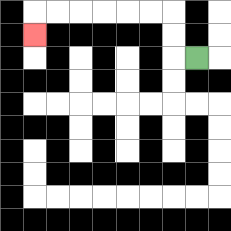{'start': '[8, 2]', 'end': '[1, 1]', 'path_directions': 'L,U,U,L,L,L,L,L,L,D', 'path_coordinates': '[[8, 2], [7, 2], [7, 1], [7, 0], [6, 0], [5, 0], [4, 0], [3, 0], [2, 0], [1, 0], [1, 1]]'}